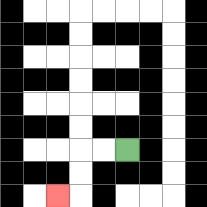{'start': '[5, 6]', 'end': '[2, 8]', 'path_directions': 'L,L,D,D,L', 'path_coordinates': '[[5, 6], [4, 6], [3, 6], [3, 7], [3, 8], [2, 8]]'}